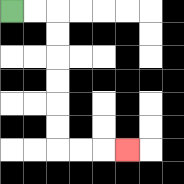{'start': '[0, 0]', 'end': '[5, 6]', 'path_directions': 'R,R,D,D,D,D,D,D,R,R,R', 'path_coordinates': '[[0, 0], [1, 0], [2, 0], [2, 1], [2, 2], [2, 3], [2, 4], [2, 5], [2, 6], [3, 6], [4, 6], [5, 6]]'}